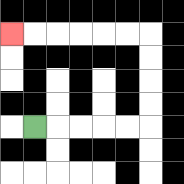{'start': '[1, 5]', 'end': '[0, 1]', 'path_directions': 'R,R,R,R,R,U,U,U,U,L,L,L,L,L,L', 'path_coordinates': '[[1, 5], [2, 5], [3, 5], [4, 5], [5, 5], [6, 5], [6, 4], [6, 3], [6, 2], [6, 1], [5, 1], [4, 1], [3, 1], [2, 1], [1, 1], [0, 1]]'}